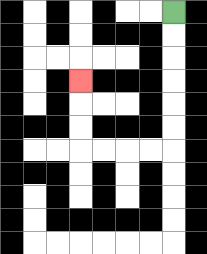{'start': '[7, 0]', 'end': '[3, 3]', 'path_directions': 'D,D,D,D,D,D,L,L,L,L,U,U,U', 'path_coordinates': '[[7, 0], [7, 1], [7, 2], [7, 3], [7, 4], [7, 5], [7, 6], [6, 6], [5, 6], [4, 6], [3, 6], [3, 5], [3, 4], [3, 3]]'}